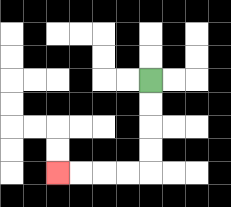{'start': '[6, 3]', 'end': '[2, 7]', 'path_directions': 'D,D,D,D,L,L,L,L', 'path_coordinates': '[[6, 3], [6, 4], [6, 5], [6, 6], [6, 7], [5, 7], [4, 7], [3, 7], [2, 7]]'}